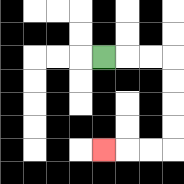{'start': '[4, 2]', 'end': '[4, 6]', 'path_directions': 'R,R,R,D,D,D,D,L,L,L', 'path_coordinates': '[[4, 2], [5, 2], [6, 2], [7, 2], [7, 3], [7, 4], [7, 5], [7, 6], [6, 6], [5, 6], [4, 6]]'}